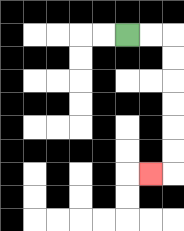{'start': '[5, 1]', 'end': '[6, 7]', 'path_directions': 'R,R,D,D,D,D,D,D,L', 'path_coordinates': '[[5, 1], [6, 1], [7, 1], [7, 2], [7, 3], [7, 4], [7, 5], [7, 6], [7, 7], [6, 7]]'}